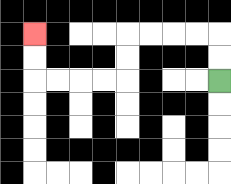{'start': '[9, 3]', 'end': '[1, 1]', 'path_directions': 'U,U,L,L,L,L,D,D,L,L,L,L,U,U', 'path_coordinates': '[[9, 3], [9, 2], [9, 1], [8, 1], [7, 1], [6, 1], [5, 1], [5, 2], [5, 3], [4, 3], [3, 3], [2, 3], [1, 3], [1, 2], [1, 1]]'}